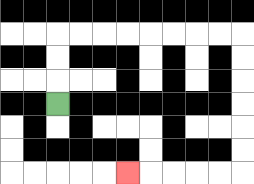{'start': '[2, 4]', 'end': '[5, 7]', 'path_directions': 'U,U,U,R,R,R,R,R,R,R,R,D,D,D,D,D,D,L,L,L,L,L', 'path_coordinates': '[[2, 4], [2, 3], [2, 2], [2, 1], [3, 1], [4, 1], [5, 1], [6, 1], [7, 1], [8, 1], [9, 1], [10, 1], [10, 2], [10, 3], [10, 4], [10, 5], [10, 6], [10, 7], [9, 7], [8, 7], [7, 7], [6, 7], [5, 7]]'}